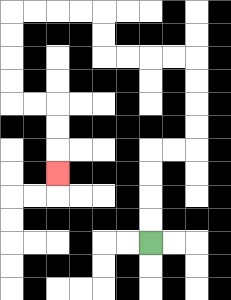{'start': '[6, 10]', 'end': '[2, 7]', 'path_directions': 'U,U,U,U,R,R,U,U,U,U,L,L,L,L,U,U,L,L,L,L,D,D,D,D,R,R,D,D,D', 'path_coordinates': '[[6, 10], [6, 9], [6, 8], [6, 7], [6, 6], [7, 6], [8, 6], [8, 5], [8, 4], [8, 3], [8, 2], [7, 2], [6, 2], [5, 2], [4, 2], [4, 1], [4, 0], [3, 0], [2, 0], [1, 0], [0, 0], [0, 1], [0, 2], [0, 3], [0, 4], [1, 4], [2, 4], [2, 5], [2, 6], [2, 7]]'}